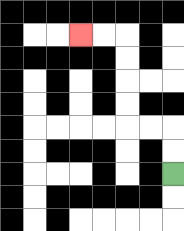{'start': '[7, 7]', 'end': '[3, 1]', 'path_directions': 'U,U,L,L,U,U,U,U,L,L', 'path_coordinates': '[[7, 7], [7, 6], [7, 5], [6, 5], [5, 5], [5, 4], [5, 3], [5, 2], [5, 1], [4, 1], [3, 1]]'}